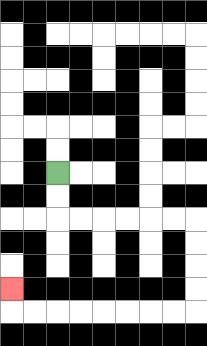{'start': '[2, 7]', 'end': '[0, 12]', 'path_directions': 'D,D,R,R,R,R,R,R,D,D,D,D,L,L,L,L,L,L,L,L,U', 'path_coordinates': '[[2, 7], [2, 8], [2, 9], [3, 9], [4, 9], [5, 9], [6, 9], [7, 9], [8, 9], [8, 10], [8, 11], [8, 12], [8, 13], [7, 13], [6, 13], [5, 13], [4, 13], [3, 13], [2, 13], [1, 13], [0, 13], [0, 12]]'}